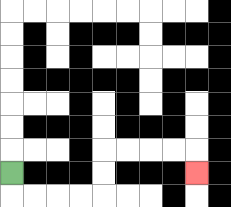{'start': '[0, 7]', 'end': '[8, 7]', 'path_directions': 'D,R,R,R,R,U,U,R,R,R,R,D', 'path_coordinates': '[[0, 7], [0, 8], [1, 8], [2, 8], [3, 8], [4, 8], [4, 7], [4, 6], [5, 6], [6, 6], [7, 6], [8, 6], [8, 7]]'}